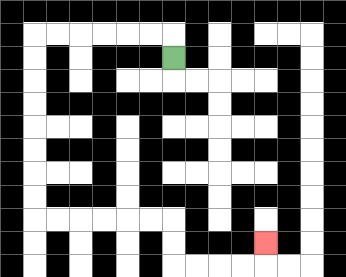{'start': '[7, 2]', 'end': '[11, 10]', 'path_directions': 'U,L,L,L,L,L,L,D,D,D,D,D,D,D,D,R,R,R,R,R,R,D,D,R,R,R,R,U', 'path_coordinates': '[[7, 2], [7, 1], [6, 1], [5, 1], [4, 1], [3, 1], [2, 1], [1, 1], [1, 2], [1, 3], [1, 4], [1, 5], [1, 6], [1, 7], [1, 8], [1, 9], [2, 9], [3, 9], [4, 9], [5, 9], [6, 9], [7, 9], [7, 10], [7, 11], [8, 11], [9, 11], [10, 11], [11, 11], [11, 10]]'}